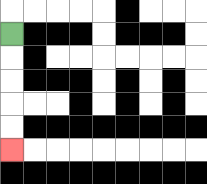{'start': '[0, 1]', 'end': '[0, 6]', 'path_directions': 'D,D,D,D,D', 'path_coordinates': '[[0, 1], [0, 2], [0, 3], [0, 4], [0, 5], [0, 6]]'}